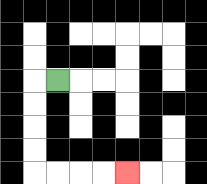{'start': '[2, 3]', 'end': '[5, 7]', 'path_directions': 'L,D,D,D,D,R,R,R,R', 'path_coordinates': '[[2, 3], [1, 3], [1, 4], [1, 5], [1, 6], [1, 7], [2, 7], [3, 7], [4, 7], [5, 7]]'}